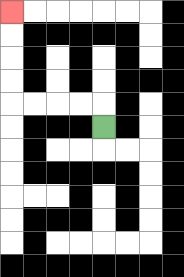{'start': '[4, 5]', 'end': '[0, 0]', 'path_directions': 'U,L,L,L,L,U,U,U,U', 'path_coordinates': '[[4, 5], [4, 4], [3, 4], [2, 4], [1, 4], [0, 4], [0, 3], [0, 2], [0, 1], [0, 0]]'}